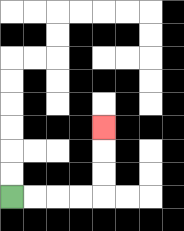{'start': '[0, 8]', 'end': '[4, 5]', 'path_directions': 'R,R,R,R,U,U,U', 'path_coordinates': '[[0, 8], [1, 8], [2, 8], [3, 8], [4, 8], [4, 7], [4, 6], [4, 5]]'}